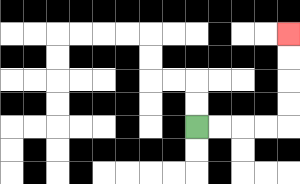{'start': '[8, 5]', 'end': '[12, 1]', 'path_directions': 'R,R,R,R,U,U,U,U', 'path_coordinates': '[[8, 5], [9, 5], [10, 5], [11, 5], [12, 5], [12, 4], [12, 3], [12, 2], [12, 1]]'}